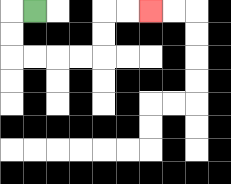{'start': '[1, 0]', 'end': '[6, 0]', 'path_directions': 'L,D,D,R,R,R,R,U,U,R,R', 'path_coordinates': '[[1, 0], [0, 0], [0, 1], [0, 2], [1, 2], [2, 2], [3, 2], [4, 2], [4, 1], [4, 0], [5, 0], [6, 0]]'}